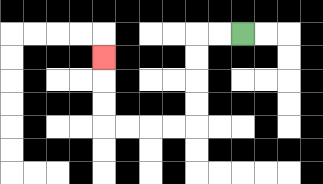{'start': '[10, 1]', 'end': '[4, 2]', 'path_directions': 'L,L,D,D,D,D,L,L,L,L,U,U,U', 'path_coordinates': '[[10, 1], [9, 1], [8, 1], [8, 2], [8, 3], [8, 4], [8, 5], [7, 5], [6, 5], [5, 5], [4, 5], [4, 4], [4, 3], [4, 2]]'}